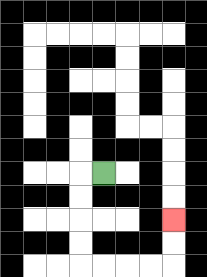{'start': '[4, 7]', 'end': '[7, 9]', 'path_directions': 'L,D,D,D,D,R,R,R,R,U,U', 'path_coordinates': '[[4, 7], [3, 7], [3, 8], [3, 9], [3, 10], [3, 11], [4, 11], [5, 11], [6, 11], [7, 11], [7, 10], [7, 9]]'}